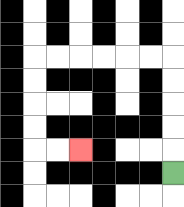{'start': '[7, 7]', 'end': '[3, 6]', 'path_directions': 'U,U,U,U,U,L,L,L,L,L,L,D,D,D,D,R,R', 'path_coordinates': '[[7, 7], [7, 6], [7, 5], [7, 4], [7, 3], [7, 2], [6, 2], [5, 2], [4, 2], [3, 2], [2, 2], [1, 2], [1, 3], [1, 4], [1, 5], [1, 6], [2, 6], [3, 6]]'}